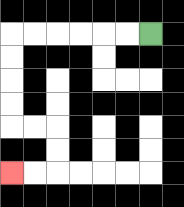{'start': '[6, 1]', 'end': '[0, 7]', 'path_directions': 'L,L,L,L,L,L,D,D,D,D,R,R,D,D,L,L', 'path_coordinates': '[[6, 1], [5, 1], [4, 1], [3, 1], [2, 1], [1, 1], [0, 1], [0, 2], [0, 3], [0, 4], [0, 5], [1, 5], [2, 5], [2, 6], [2, 7], [1, 7], [0, 7]]'}